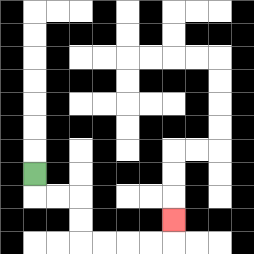{'start': '[1, 7]', 'end': '[7, 9]', 'path_directions': 'D,R,R,D,D,R,R,R,R,U', 'path_coordinates': '[[1, 7], [1, 8], [2, 8], [3, 8], [3, 9], [3, 10], [4, 10], [5, 10], [6, 10], [7, 10], [7, 9]]'}